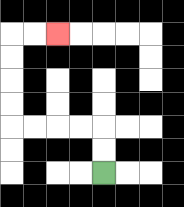{'start': '[4, 7]', 'end': '[2, 1]', 'path_directions': 'U,U,L,L,L,L,U,U,U,U,R,R', 'path_coordinates': '[[4, 7], [4, 6], [4, 5], [3, 5], [2, 5], [1, 5], [0, 5], [0, 4], [0, 3], [0, 2], [0, 1], [1, 1], [2, 1]]'}